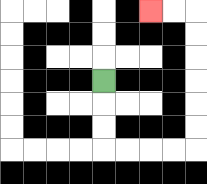{'start': '[4, 3]', 'end': '[6, 0]', 'path_directions': 'D,D,D,R,R,R,R,U,U,U,U,U,U,L,L', 'path_coordinates': '[[4, 3], [4, 4], [4, 5], [4, 6], [5, 6], [6, 6], [7, 6], [8, 6], [8, 5], [8, 4], [8, 3], [8, 2], [8, 1], [8, 0], [7, 0], [6, 0]]'}